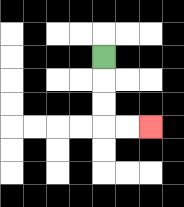{'start': '[4, 2]', 'end': '[6, 5]', 'path_directions': 'D,D,D,R,R', 'path_coordinates': '[[4, 2], [4, 3], [4, 4], [4, 5], [5, 5], [6, 5]]'}